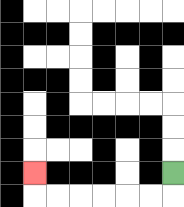{'start': '[7, 7]', 'end': '[1, 7]', 'path_directions': 'D,L,L,L,L,L,L,U', 'path_coordinates': '[[7, 7], [7, 8], [6, 8], [5, 8], [4, 8], [3, 8], [2, 8], [1, 8], [1, 7]]'}